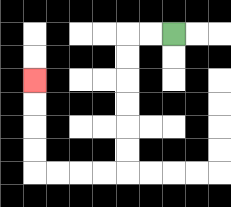{'start': '[7, 1]', 'end': '[1, 3]', 'path_directions': 'L,L,D,D,D,D,D,D,L,L,L,L,U,U,U,U', 'path_coordinates': '[[7, 1], [6, 1], [5, 1], [5, 2], [5, 3], [5, 4], [5, 5], [5, 6], [5, 7], [4, 7], [3, 7], [2, 7], [1, 7], [1, 6], [1, 5], [1, 4], [1, 3]]'}